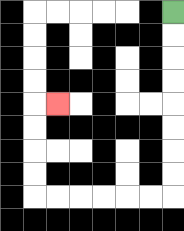{'start': '[7, 0]', 'end': '[2, 4]', 'path_directions': 'D,D,D,D,D,D,D,D,L,L,L,L,L,L,U,U,U,U,R', 'path_coordinates': '[[7, 0], [7, 1], [7, 2], [7, 3], [7, 4], [7, 5], [7, 6], [7, 7], [7, 8], [6, 8], [5, 8], [4, 8], [3, 8], [2, 8], [1, 8], [1, 7], [1, 6], [1, 5], [1, 4], [2, 4]]'}